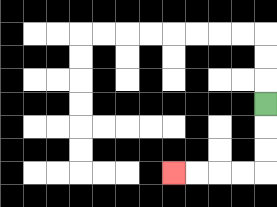{'start': '[11, 4]', 'end': '[7, 7]', 'path_directions': 'D,D,D,L,L,L,L', 'path_coordinates': '[[11, 4], [11, 5], [11, 6], [11, 7], [10, 7], [9, 7], [8, 7], [7, 7]]'}